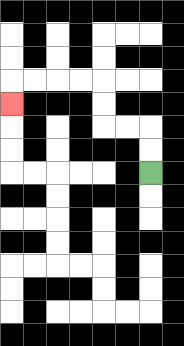{'start': '[6, 7]', 'end': '[0, 4]', 'path_directions': 'U,U,L,L,U,U,L,L,L,L,D', 'path_coordinates': '[[6, 7], [6, 6], [6, 5], [5, 5], [4, 5], [4, 4], [4, 3], [3, 3], [2, 3], [1, 3], [0, 3], [0, 4]]'}